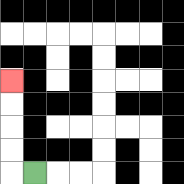{'start': '[1, 7]', 'end': '[0, 3]', 'path_directions': 'L,U,U,U,U', 'path_coordinates': '[[1, 7], [0, 7], [0, 6], [0, 5], [0, 4], [0, 3]]'}